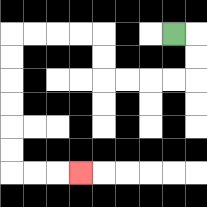{'start': '[7, 1]', 'end': '[3, 7]', 'path_directions': 'R,D,D,L,L,L,L,U,U,L,L,L,L,D,D,D,D,D,D,R,R,R', 'path_coordinates': '[[7, 1], [8, 1], [8, 2], [8, 3], [7, 3], [6, 3], [5, 3], [4, 3], [4, 2], [4, 1], [3, 1], [2, 1], [1, 1], [0, 1], [0, 2], [0, 3], [0, 4], [0, 5], [0, 6], [0, 7], [1, 7], [2, 7], [3, 7]]'}